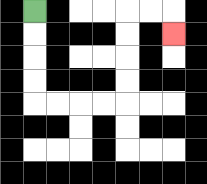{'start': '[1, 0]', 'end': '[7, 1]', 'path_directions': 'D,D,D,D,R,R,R,R,U,U,U,U,R,R,D', 'path_coordinates': '[[1, 0], [1, 1], [1, 2], [1, 3], [1, 4], [2, 4], [3, 4], [4, 4], [5, 4], [5, 3], [5, 2], [5, 1], [5, 0], [6, 0], [7, 0], [7, 1]]'}